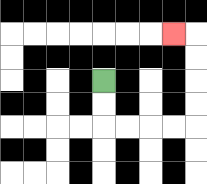{'start': '[4, 3]', 'end': '[7, 1]', 'path_directions': 'D,D,R,R,R,R,U,U,U,U,L', 'path_coordinates': '[[4, 3], [4, 4], [4, 5], [5, 5], [6, 5], [7, 5], [8, 5], [8, 4], [8, 3], [8, 2], [8, 1], [7, 1]]'}